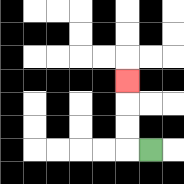{'start': '[6, 6]', 'end': '[5, 3]', 'path_directions': 'L,U,U,U', 'path_coordinates': '[[6, 6], [5, 6], [5, 5], [5, 4], [5, 3]]'}